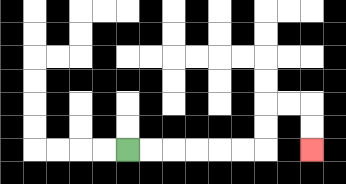{'start': '[5, 6]', 'end': '[13, 6]', 'path_directions': 'R,R,R,R,R,R,U,U,R,R,D,D', 'path_coordinates': '[[5, 6], [6, 6], [7, 6], [8, 6], [9, 6], [10, 6], [11, 6], [11, 5], [11, 4], [12, 4], [13, 4], [13, 5], [13, 6]]'}